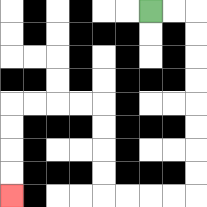{'start': '[6, 0]', 'end': '[0, 8]', 'path_directions': 'R,R,D,D,D,D,D,D,D,D,L,L,L,L,U,U,U,U,L,L,L,L,D,D,D,D', 'path_coordinates': '[[6, 0], [7, 0], [8, 0], [8, 1], [8, 2], [8, 3], [8, 4], [8, 5], [8, 6], [8, 7], [8, 8], [7, 8], [6, 8], [5, 8], [4, 8], [4, 7], [4, 6], [4, 5], [4, 4], [3, 4], [2, 4], [1, 4], [0, 4], [0, 5], [0, 6], [0, 7], [0, 8]]'}